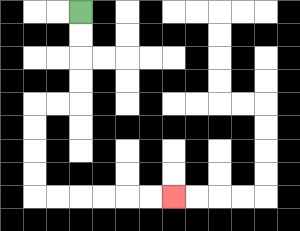{'start': '[3, 0]', 'end': '[7, 8]', 'path_directions': 'D,D,D,D,L,L,D,D,D,D,R,R,R,R,R,R', 'path_coordinates': '[[3, 0], [3, 1], [3, 2], [3, 3], [3, 4], [2, 4], [1, 4], [1, 5], [1, 6], [1, 7], [1, 8], [2, 8], [3, 8], [4, 8], [5, 8], [6, 8], [7, 8]]'}